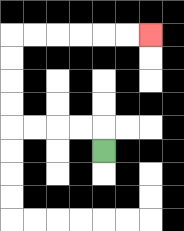{'start': '[4, 6]', 'end': '[6, 1]', 'path_directions': 'U,L,L,L,L,U,U,U,U,R,R,R,R,R,R', 'path_coordinates': '[[4, 6], [4, 5], [3, 5], [2, 5], [1, 5], [0, 5], [0, 4], [0, 3], [0, 2], [0, 1], [1, 1], [2, 1], [3, 1], [4, 1], [5, 1], [6, 1]]'}